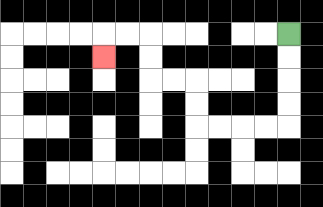{'start': '[12, 1]', 'end': '[4, 2]', 'path_directions': 'D,D,D,D,L,L,L,L,U,U,L,L,U,U,L,L,D', 'path_coordinates': '[[12, 1], [12, 2], [12, 3], [12, 4], [12, 5], [11, 5], [10, 5], [9, 5], [8, 5], [8, 4], [8, 3], [7, 3], [6, 3], [6, 2], [6, 1], [5, 1], [4, 1], [4, 2]]'}